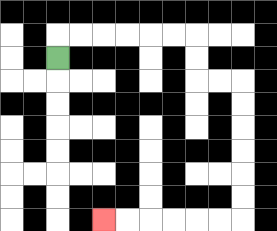{'start': '[2, 2]', 'end': '[4, 9]', 'path_directions': 'U,R,R,R,R,R,R,D,D,R,R,D,D,D,D,D,D,L,L,L,L,L,L', 'path_coordinates': '[[2, 2], [2, 1], [3, 1], [4, 1], [5, 1], [6, 1], [7, 1], [8, 1], [8, 2], [8, 3], [9, 3], [10, 3], [10, 4], [10, 5], [10, 6], [10, 7], [10, 8], [10, 9], [9, 9], [8, 9], [7, 9], [6, 9], [5, 9], [4, 9]]'}